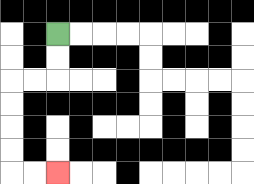{'start': '[2, 1]', 'end': '[2, 7]', 'path_directions': 'D,D,L,L,D,D,D,D,R,R', 'path_coordinates': '[[2, 1], [2, 2], [2, 3], [1, 3], [0, 3], [0, 4], [0, 5], [0, 6], [0, 7], [1, 7], [2, 7]]'}